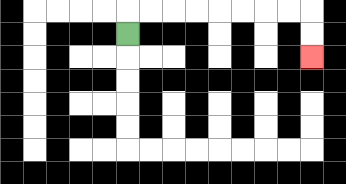{'start': '[5, 1]', 'end': '[13, 2]', 'path_directions': 'U,R,R,R,R,R,R,R,R,D,D', 'path_coordinates': '[[5, 1], [5, 0], [6, 0], [7, 0], [8, 0], [9, 0], [10, 0], [11, 0], [12, 0], [13, 0], [13, 1], [13, 2]]'}